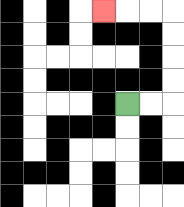{'start': '[5, 4]', 'end': '[4, 0]', 'path_directions': 'R,R,U,U,U,U,L,L,L', 'path_coordinates': '[[5, 4], [6, 4], [7, 4], [7, 3], [7, 2], [7, 1], [7, 0], [6, 0], [5, 0], [4, 0]]'}